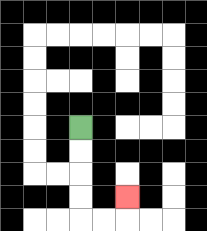{'start': '[3, 5]', 'end': '[5, 8]', 'path_directions': 'D,D,D,D,R,R,U', 'path_coordinates': '[[3, 5], [3, 6], [3, 7], [3, 8], [3, 9], [4, 9], [5, 9], [5, 8]]'}